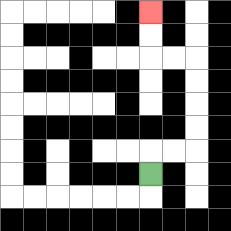{'start': '[6, 7]', 'end': '[6, 0]', 'path_directions': 'U,R,R,U,U,U,U,L,L,U,U', 'path_coordinates': '[[6, 7], [6, 6], [7, 6], [8, 6], [8, 5], [8, 4], [8, 3], [8, 2], [7, 2], [6, 2], [6, 1], [6, 0]]'}